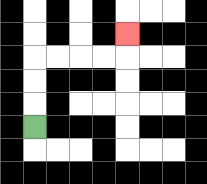{'start': '[1, 5]', 'end': '[5, 1]', 'path_directions': 'U,U,U,R,R,R,R,U', 'path_coordinates': '[[1, 5], [1, 4], [1, 3], [1, 2], [2, 2], [3, 2], [4, 2], [5, 2], [5, 1]]'}